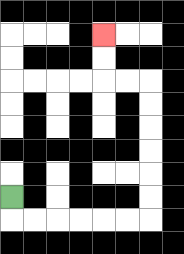{'start': '[0, 8]', 'end': '[4, 1]', 'path_directions': 'D,R,R,R,R,R,R,U,U,U,U,U,U,L,L,U,U', 'path_coordinates': '[[0, 8], [0, 9], [1, 9], [2, 9], [3, 9], [4, 9], [5, 9], [6, 9], [6, 8], [6, 7], [6, 6], [6, 5], [6, 4], [6, 3], [5, 3], [4, 3], [4, 2], [4, 1]]'}